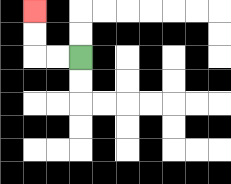{'start': '[3, 2]', 'end': '[1, 0]', 'path_directions': 'L,L,U,U', 'path_coordinates': '[[3, 2], [2, 2], [1, 2], [1, 1], [1, 0]]'}